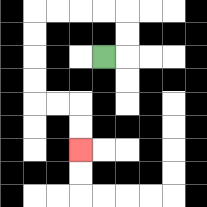{'start': '[4, 2]', 'end': '[3, 6]', 'path_directions': 'R,U,U,L,L,L,L,D,D,D,D,R,R,D,D', 'path_coordinates': '[[4, 2], [5, 2], [5, 1], [5, 0], [4, 0], [3, 0], [2, 0], [1, 0], [1, 1], [1, 2], [1, 3], [1, 4], [2, 4], [3, 4], [3, 5], [3, 6]]'}